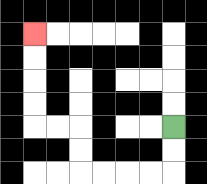{'start': '[7, 5]', 'end': '[1, 1]', 'path_directions': 'D,D,L,L,L,L,U,U,L,L,U,U,U,U', 'path_coordinates': '[[7, 5], [7, 6], [7, 7], [6, 7], [5, 7], [4, 7], [3, 7], [3, 6], [3, 5], [2, 5], [1, 5], [1, 4], [1, 3], [1, 2], [1, 1]]'}